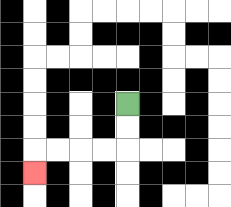{'start': '[5, 4]', 'end': '[1, 7]', 'path_directions': 'D,D,L,L,L,L,D', 'path_coordinates': '[[5, 4], [5, 5], [5, 6], [4, 6], [3, 6], [2, 6], [1, 6], [1, 7]]'}